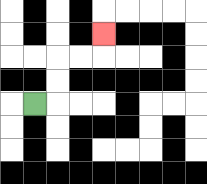{'start': '[1, 4]', 'end': '[4, 1]', 'path_directions': 'R,U,U,R,R,U', 'path_coordinates': '[[1, 4], [2, 4], [2, 3], [2, 2], [3, 2], [4, 2], [4, 1]]'}